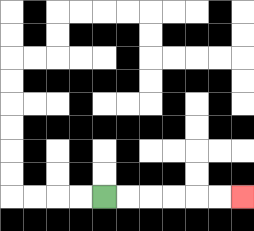{'start': '[4, 8]', 'end': '[10, 8]', 'path_directions': 'R,R,R,R,R,R', 'path_coordinates': '[[4, 8], [5, 8], [6, 8], [7, 8], [8, 8], [9, 8], [10, 8]]'}